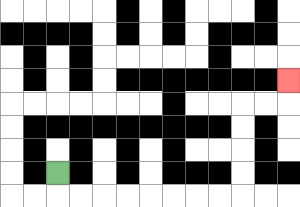{'start': '[2, 7]', 'end': '[12, 3]', 'path_directions': 'D,R,R,R,R,R,R,R,R,U,U,U,U,R,R,U', 'path_coordinates': '[[2, 7], [2, 8], [3, 8], [4, 8], [5, 8], [6, 8], [7, 8], [8, 8], [9, 8], [10, 8], [10, 7], [10, 6], [10, 5], [10, 4], [11, 4], [12, 4], [12, 3]]'}